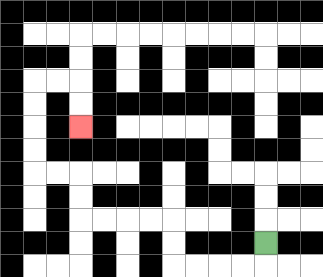{'start': '[11, 10]', 'end': '[3, 5]', 'path_directions': 'D,L,L,L,L,U,U,L,L,L,L,U,U,L,L,U,U,U,U,R,R,D,D', 'path_coordinates': '[[11, 10], [11, 11], [10, 11], [9, 11], [8, 11], [7, 11], [7, 10], [7, 9], [6, 9], [5, 9], [4, 9], [3, 9], [3, 8], [3, 7], [2, 7], [1, 7], [1, 6], [1, 5], [1, 4], [1, 3], [2, 3], [3, 3], [3, 4], [3, 5]]'}